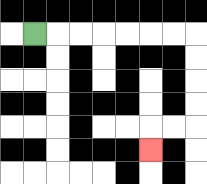{'start': '[1, 1]', 'end': '[6, 6]', 'path_directions': 'R,R,R,R,R,R,R,D,D,D,D,L,L,D', 'path_coordinates': '[[1, 1], [2, 1], [3, 1], [4, 1], [5, 1], [6, 1], [7, 1], [8, 1], [8, 2], [8, 3], [8, 4], [8, 5], [7, 5], [6, 5], [6, 6]]'}